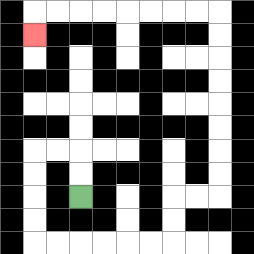{'start': '[3, 8]', 'end': '[1, 1]', 'path_directions': 'U,U,L,L,D,D,D,D,R,R,R,R,R,R,U,U,R,R,U,U,U,U,U,U,U,U,L,L,L,L,L,L,L,L,D', 'path_coordinates': '[[3, 8], [3, 7], [3, 6], [2, 6], [1, 6], [1, 7], [1, 8], [1, 9], [1, 10], [2, 10], [3, 10], [4, 10], [5, 10], [6, 10], [7, 10], [7, 9], [7, 8], [8, 8], [9, 8], [9, 7], [9, 6], [9, 5], [9, 4], [9, 3], [9, 2], [9, 1], [9, 0], [8, 0], [7, 0], [6, 0], [5, 0], [4, 0], [3, 0], [2, 0], [1, 0], [1, 1]]'}